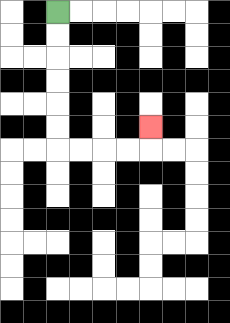{'start': '[2, 0]', 'end': '[6, 5]', 'path_directions': 'D,D,D,D,D,D,R,R,R,R,U', 'path_coordinates': '[[2, 0], [2, 1], [2, 2], [2, 3], [2, 4], [2, 5], [2, 6], [3, 6], [4, 6], [5, 6], [6, 6], [6, 5]]'}